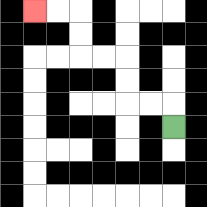{'start': '[7, 5]', 'end': '[1, 0]', 'path_directions': 'U,L,L,U,U,L,L,U,U,L,L', 'path_coordinates': '[[7, 5], [7, 4], [6, 4], [5, 4], [5, 3], [5, 2], [4, 2], [3, 2], [3, 1], [3, 0], [2, 0], [1, 0]]'}